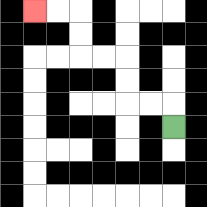{'start': '[7, 5]', 'end': '[1, 0]', 'path_directions': 'U,L,L,U,U,L,L,U,U,L,L', 'path_coordinates': '[[7, 5], [7, 4], [6, 4], [5, 4], [5, 3], [5, 2], [4, 2], [3, 2], [3, 1], [3, 0], [2, 0], [1, 0]]'}